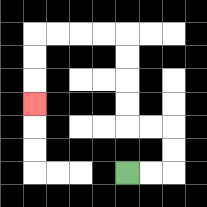{'start': '[5, 7]', 'end': '[1, 4]', 'path_directions': 'R,R,U,U,L,L,U,U,U,U,L,L,L,L,D,D,D', 'path_coordinates': '[[5, 7], [6, 7], [7, 7], [7, 6], [7, 5], [6, 5], [5, 5], [5, 4], [5, 3], [5, 2], [5, 1], [4, 1], [3, 1], [2, 1], [1, 1], [1, 2], [1, 3], [1, 4]]'}